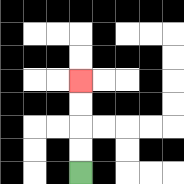{'start': '[3, 7]', 'end': '[3, 3]', 'path_directions': 'U,U,U,U', 'path_coordinates': '[[3, 7], [3, 6], [3, 5], [3, 4], [3, 3]]'}